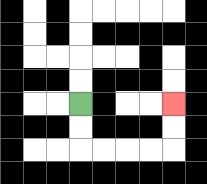{'start': '[3, 4]', 'end': '[7, 4]', 'path_directions': 'D,D,R,R,R,R,U,U', 'path_coordinates': '[[3, 4], [3, 5], [3, 6], [4, 6], [5, 6], [6, 6], [7, 6], [7, 5], [7, 4]]'}